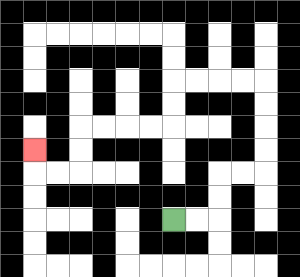{'start': '[7, 9]', 'end': '[1, 6]', 'path_directions': 'R,R,U,U,R,R,U,U,U,U,L,L,L,L,D,D,L,L,L,L,D,D,L,L,U', 'path_coordinates': '[[7, 9], [8, 9], [9, 9], [9, 8], [9, 7], [10, 7], [11, 7], [11, 6], [11, 5], [11, 4], [11, 3], [10, 3], [9, 3], [8, 3], [7, 3], [7, 4], [7, 5], [6, 5], [5, 5], [4, 5], [3, 5], [3, 6], [3, 7], [2, 7], [1, 7], [1, 6]]'}